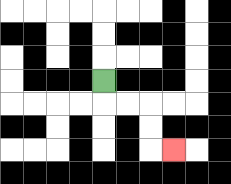{'start': '[4, 3]', 'end': '[7, 6]', 'path_directions': 'D,R,R,D,D,R', 'path_coordinates': '[[4, 3], [4, 4], [5, 4], [6, 4], [6, 5], [6, 6], [7, 6]]'}